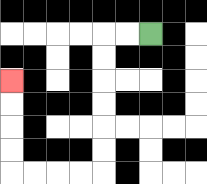{'start': '[6, 1]', 'end': '[0, 3]', 'path_directions': 'L,L,D,D,D,D,D,D,L,L,L,L,U,U,U,U', 'path_coordinates': '[[6, 1], [5, 1], [4, 1], [4, 2], [4, 3], [4, 4], [4, 5], [4, 6], [4, 7], [3, 7], [2, 7], [1, 7], [0, 7], [0, 6], [0, 5], [0, 4], [0, 3]]'}